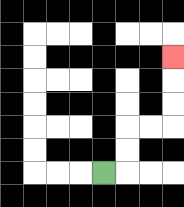{'start': '[4, 7]', 'end': '[7, 2]', 'path_directions': 'R,U,U,R,R,U,U,U', 'path_coordinates': '[[4, 7], [5, 7], [5, 6], [5, 5], [6, 5], [7, 5], [7, 4], [7, 3], [7, 2]]'}